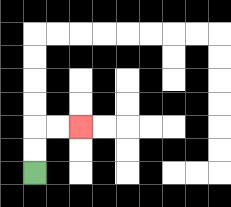{'start': '[1, 7]', 'end': '[3, 5]', 'path_directions': 'U,U,R,R', 'path_coordinates': '[[1, 7], [1, 6], [1, 5], [2, 5], [3, 5]]'}